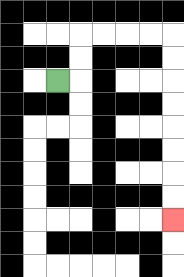{'start': '[2, 3]', 'end': '[7, 9]', 'path_directions': 'R,U,U,R,R,R,R,D,D,D,D,D,D,D,D', 'path_coordinates': '[[2, 3], [3, 3], [3, 2], [3, 1], [4, 1], [5, 1], [6, 1], [7, 1], [7, 2], [7, 3], [7, 4], [7, 5], [7, 6], [7, 7], [7, 8], [7, 9]]'}